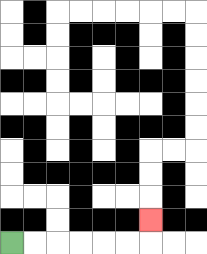{'start': '[0, 10]', 'end': '[6, 9]', 'path_directions': 'R,R,R,R,R,R,U', 'path_coordinates': '[[0, 10], [1, 10], [2, 10], [3, 10], [4, 10], [5, 10], [6, 10], [6, 9]]'}